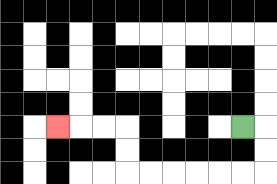{'start': '[10, 5]', 'end': '[2, 5]', 'path_directions': 'R,D,D,L,L,L,L,L,L,U,U,L,L,L', 'path_coordinates': '[[10, 5], [11, 5], [11, 6], [11, 7], [10, 7], [9, 7], [8, 7], [7, 7], [6, 7], [5, 7], [5, 6], [5, 5], [4, 5], [3, 5], [2, 5]]'}